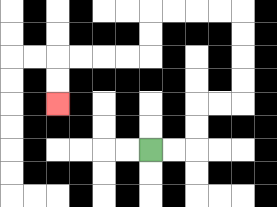{'start': '[6, 6]', 'end': '[2, 4]', 'path_directions': 'R,R,U,U,R,R,U,U,U,U,L,L,L,L,D,D,L,L,L,L,D,D', 'path_coordinates': '[[6, 6], [7, 6], [8, 6], [8, 5], [8, 4], [9, 4], [10, 4], [10, 3], [10, 2], [10, 1], [10, 0], [9, 0], [8, 0], [7, 0], [6, 0], [6, 1], [6, 2], [5, 2], [4, 2], [3, 2], [2, 2], [2, 3], [2, 4]]'}